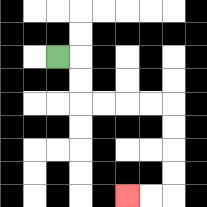{'start': '[2, 2]', 'end': '[5, 8]', 'path_directions': 'R,D,D,R,R,R,R,D,D,D,D,L,L', 'path_coordinates': '[[2, 2], [3, 2], [3, 3], [3, 4], [4, 4], [5, 4], [6, 4], [7, 4], [7, 5], [7, 6], [7, 7], [7, 8], [6, 8], [5, 8]]'}